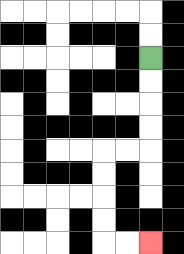{'start': '[6, 2]', 'end': '[6, 10]', 'path_directions': 'D,D,D,D,L,L,D,D,D,D,R,R', 'path_coordinates': '[[6, 2], [6, 3], [6, 4], [6, 5], [6, 6], [5, 6], [4, 6], [4, 7], [4, 8], [4, 9], [4, 10], [5, 10], [6, 10]]'}